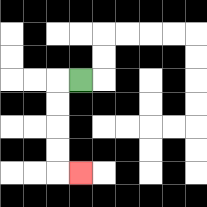{'start': '[3, 3]', 'end': '[3, 7]', 'path_directions': 'L,D,D,D,D,R', 'path_coordinates': '[[3, 3], [2, 3], [2, 4], [2, 5], [2, 6], [2, 7], [3, 7]]'}